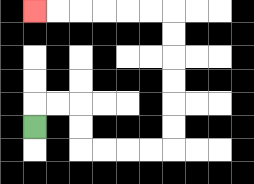{'start': '[1, 5]', 'end': '[1, 0]', 'path_directions': 'U,R,R,D,D,R,R,R,R,U,U,U,U,U,U,L,L,L,L,L,L', 'path_coordinates': '[[1, 5], [1, 4], [2, 4], [3, 4], [3, 5], [3, 6], [4, 6], [5, 6], [6, 6], [7, 6], [7, 5], [7, 4], [7, 3], [7, 2], [7, 1], [7, 0], [6, 0], [5, 0], [4, 0], [3, 0], [2, 0], [1, 0]]'}